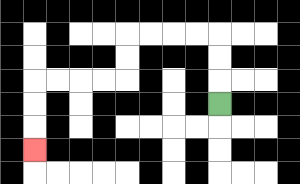{'start': '[9, 4]', 'end': '[1, 6]', 'path_directions': 'U,U,U,L,L,L,L,D,D,L,L,L,L,D,D,D', 'path_coordinates': '[[9, 4], [9, 3], [9, 2], [9, 1], [8, 1], [7, 1], [6, 1], [5, 1], [5, 2], [5, 3], [4, 3], [3, 3], [2, 3], [1, 3], [1, 4], [1, 5], [1, 6]]'}